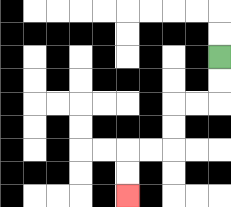{'start': '[9, 2]', 'end': '[5, 8]', 'path_directions': 'D,D,L,L,D,D,L,L,D,D', 'path_coordinates': '[[9, 2], [9, 3], [9, 4], [8, 4], [7, 4], [7, 5], [7, 6], [6, 6], [5, 6], [5, 7], [5, 8]]'}